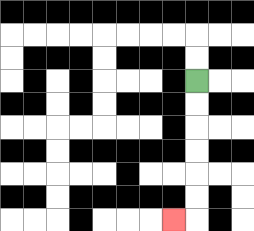{'start': '[8, 3]', 'end': '[7, 9]', 'path_directions': 'D,D,D,D,D,D,L', 'path_coordinates': '[[8, 3], [8, 4], [8, 5], [8, 6], [8, 7], [8, 8], [8, 9], [7, 9]]'}